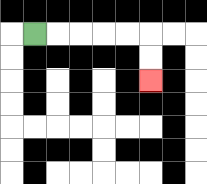{'start': '[1, 1]', 'end': '[6, 3]', 'path_directions': 'R,R,R,R,R,D,D', 'path_coordinates': '[[1, 1], [2, 1], [3, 1], [4, 1], [5, 1], [6, 1], [6, 2], [6, 3]]'}